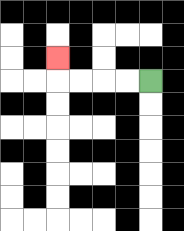{'start': '[6, 3]', 'end': '[2, 2]', 'path_directions': 'L,L,L,L,U', 'path_coordinates': '[[6, 3], [5, 3], [4, 3], [3, 3], [2, 3], [2, 2]]'}